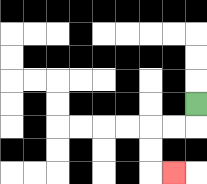{'start': '[8, 4]', 'end': '[7, 7]', 'path_directions': 'D,L,L,D,D,R', 'path_coordinates': '[[8, 4], [8, 5], [7, 5], [6, 5], [6, 6], [6, 7], [7, 7]]'}